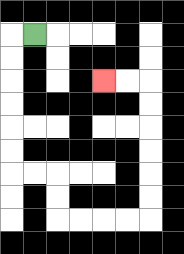{'start': '[1, 1]', 'end': '[4, 3]', 'path_directions': 'L,D,D,D,D,D,D,R,R,D,D,R,R,R,R,U,U,U,U,U,U,L,L', 'path_coordinates': '[[1, 1], [0, 1], [0, 2], [0, 3], [0, 4], [0, 5], [0, 6], [0, 7], [1, 7], [2, 7], [2, 8], [2, 9], [3, 9], [4, 9], [5, 9], [6, 9], [6, 8], [6, 7], [6, 6], [6, 5], [6, 4], [6, 3], [5, 3], [4, 3]]'}